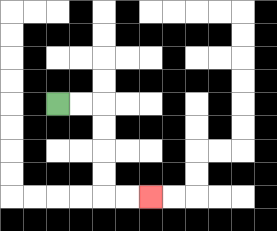{'start': '[2, 4]', 'end': '[6, 8]', 'path_directions': 'R,R,D,D,D,D,R,R', 'path_coordinates': '[[2, 4], [3, 4], [4, 4], [4, 5], [4, 6], [4, 7], [4, 8], [5, 8], [6, 8]]'}